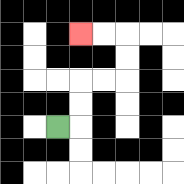{'start': '[2, 5]', 'end': '[3, 1]', 'path_directions': 'R,U,U,R,R,U,U,L,L', 'path_coordinates': '[[2, 5], [3, 5], [3, 4], [3, 3], [4, 3], [5, 3], [5, 2], [5, 1], [4, 1], [3, 1]]'}